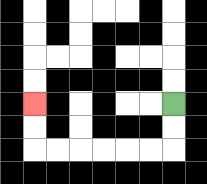{'start': '[7, 4]', 'end': '[1, 4]', 'path_directions': 'D,D,L,L,L,L,L,L,U,U', 'path_coordinates': '[[7, 4], [7, 5], [7, 6], [6, 6], [5, 6], [4, 6], [3, 6], [2, 6], [1, 6], [1, 5], [1, 4]]'}